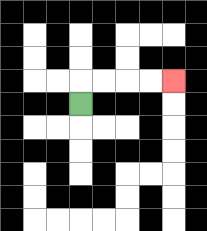{'start': '[3, 4]', 'end': '[7, 3]', 'path_directions': 'U,R,R,R,R', 'path_coordinates': '[[3, 4], [3, 3], [4, 3], [5, 3], [6, 3], [7, 3]]'}